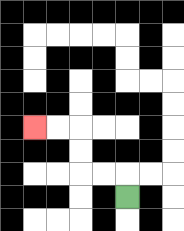{'start': '[5, 8]', 'end': '[1, 5]', 'path_directions': 'U,L,L,U,U,L,L', 'path_coordinates': '[[5, 8], [5, 7], [4, 7], [3, 7], [3, 6], [3, 5], [2, 5], [1, 5]]'}